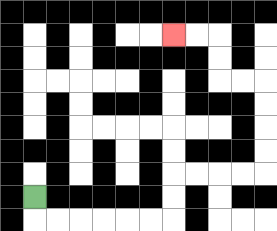{'start': '[1, 8]', 'end': '[7, 1]', 'path_directions': 'D,R,R,R,R,R,R,U,U,R,R,R,R,U,U,U,U,L,L,U,U,L,L', 'path_coordinates': '[[1, 8], [1, 9], [2, 9], [3, 9], [4, 9], [5, 9], [6, 9], [7, 9], [7, 8], [7, 7], [8, 7], [9, 7], [10, 7], [11, 7], [11, 6], [11, 5], [11, 4], [11, 3], [10, 3], [9, 3], [9, 2], [9, 1], [8, 1], [7, 1]]'}